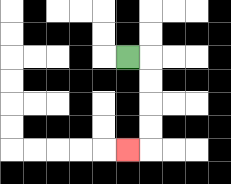{'start': '[5, 2]', 'end': '[5, 6]', 'path_directions': 'R,D,D,D,D,L', 'path_coordinates': '[[5, 2], [6, 2], [6, 3], [6, 4], [6, 5], [6, 6], [5, 6]]'}